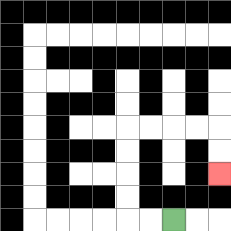{'start': '[7, 9]', 'end': '[9, 7]', 'path_directions': 'L,L,U,U,U,U,R,R,R,R,D,D', 'path_coordinates': '[[7, 9], [6, 9], [5, 9], [5, 8], [5, 7], [5, 6], [5, 5], [6, 5], [7, 5], [8, 5], [9, 5], [9, 6], [9, 7]]'}